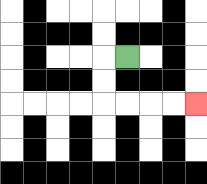{'start': '[5, 2]', 'end': '[8, 4]', 'path_directions': 'L,D,D,R,R,R,R', 'path_coordinates': '[[5, 2], [4, 2], [4, 3], [4, 4], [5, 4], [6, 4], [7, 4], [8, 4]]'}